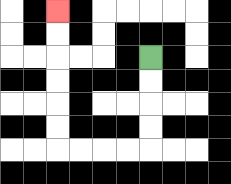{'start': '[6, 2]', 'end': '[2, 0]', 'path_directions': 'D,D,D,D,L,L,L,L,U,U,U,U,U,U', 'path_coordinates': '[[6, 2], [6, 3], [6, 4], [6, 5], [6, 6], [5, 6], [4, 6], [3, 6], [2, 6], [2, 5], [2, 4], [2, 3], [2, 2], [2, 1], [2, 0]]'}